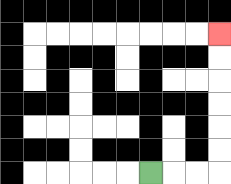{'start': '[6, 7]', 'end': '[9, 1]', 'path_directions': 'R,R,R,U,U,U,U,U,U', 'path_coordinates': '[[6, 7], [7, 7], [8, 7], [9, 7], [9, 6], [9, 5], [9, 4], [9, 3], [9, 2], [9, 1]]'}